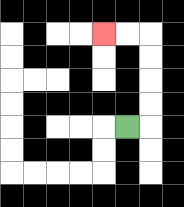{'start': '[5, 5]', 'end': '[4, 1]', 'path_directions': 'R,U,U,U,U,L,L', 'path_coordinates': '[[5, 5], [6, 5], [6, 4], [6, 3], [6, 2], [6, 1], [5, 1], [4, 1]]'}